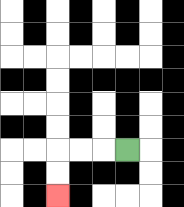{'start': '[5, 6]', 'end': '[2, 8]', 'path_directions': 'L,L,L,D,D', 'path_coordinates': '[[5, 6], [4, 6], [3, 6], [2, 6], [2, 7], [2, 8]]'}